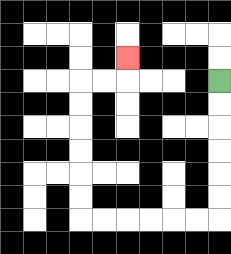{'start': '[9, 3]', 'end': '[5, 2]', 'path_directions': 'D,D,D,D,D,D,L,L,L,L,L,L,U,U,U,U,U,U,R,R,U', 'path_coordinates': '[[9, 3], [9, 4], [9, 5], [9, 6], [9, 7], [9, 8], [9, 9], [8, 9], [7, 9], [6, 9], [5, 9], [4, 9], [3, 9], [3, 8], [3, 7], [3, 6], [3, 5], [3, 4], [3, 3], [4, 3], [5, 3], [5, 2]]'}